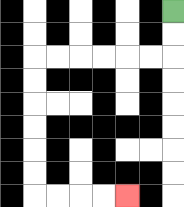{'start': '[7, 0]', 'end': '[5, 8]', 'path_directions': 'D,D,L,L,L,L,L,L,D,D,D,D,D,D,R,R,R,R', 'path_coordinates': '[[7, 0], [7, 1], [7, 2], [6, 2], [5, 2], [4, 2], [3, 2], [2, 2], [1, 2], [1, 3], [1, 4], [1, 5], [1, 6], [1, 7], [1, 8], [2, 8], [3, 8], [4, 8], [5, 8]]'}